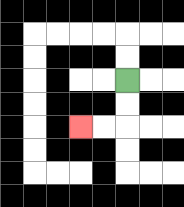{'start': '[5, 3]', 'end': '[3, 5]', 'path_directions': 'D,D,L,L', 'path_coordinates': '[[5, 3], [5, 4], [5, 5], [4, 5], [3, 5]]'}